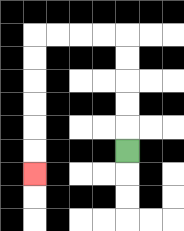{'start': '[5, 6]', 'end': '[1, 7]', 'path_directions': 'U,U,U,U,U,L,L,L,L,D,D,D,D,D,D', 'path_coordinates': '[[5, 6], [5, 5], [5, 4], [5, 3], [5, 2], [5, 1], [4, 1], [3, 1], [2, 1], [1, 1], [1, 2], [1, 3], [1, 4], [1, 5], [1, 6], [1, 7]]'}